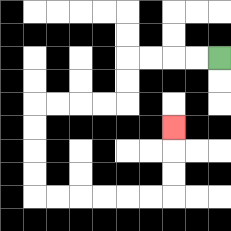{'start': '[9, 2]', 'end': '[7, 5]', 'path_directions': 'L,L,L,L,D,D,L,L,L,L,D,D,D,D,R,R,R,R,R,R,U,U,U', 'path_coordinates': '[[9, 2], [8, 2], [7, 2], [6, 2], [5, 2], [5, 3], [5, 4], [4, 4], [3, 4], [2, 4], [1, 4], [1, 5], [1, 6], [1, 7], [1, 8], [2, 8], [3, 8], [4, 8], [5, 8], [6, 8], [7, 8], [7, 7], [7, 6], [7, 5]]'}